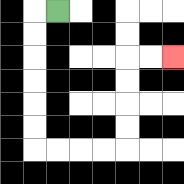{'start': '[2, 0]', 'end': '[7, 2]', 'path_directions': 'L,D,D,D,D,D,D,R,R,R,R,U,U,U,U,R,R', 'path_coordinates': '[[2, 0], [1, 0], [1, 1], [1, 2], [1, 3], [1, 4], [1, 5], [1, 6], [2, 6], [3, 6], [4, 6], [5, 6], [5, 5], [5, 4], [5, 3], [5, 2], [6, 2], [7, 2]]'}